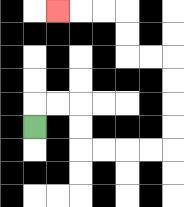{'start': '[1, 5]', 'end': '[2, 0]', 'path_directions': 'U,R,R,D,D,R,R,R,R,U,U,U,U,L,L,U,U,L,L,L', 'path_coordinates': '[[1, 5], [1, 4], [2, 4], [3, 4], [3, 5], [3, 6], [4, 6], [5, 6], [6, 6], [7, 6], [7, 5], [7, 4], [7, 3], [7, 2], [6, 2], [5, 2], [5, 1], [5, 0], [4, 0], [3, 0], [2, 0]]'}